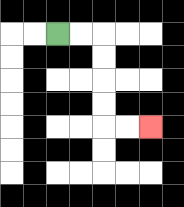{'start': '[2, 1]', 'end': '[6, 5]', 'path_directions': 'R,R,D,D,D,D,R,R', 'path_coordinates': '[[2, 1], [3, 1], [4, 1], [4, 2], [4, 3], [4, 4], [4, 5], [5, 5], [6, 5]]'}